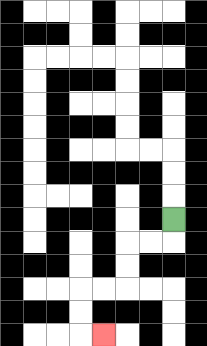{'start': '[7, 9]', 'end': '[4, 14]', 'path_directions': 'D,L,L,D,D,L,L,D,D,R', 'path_coordinates': '[[7, 9], [7, 10], [6, 10], [5, 10], [5, 11], [5, 12], [4, 12], [3, 12], [3, 13], [3, 14], [4, 14]]'}